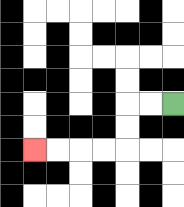{'start': '[7, 4]', 'end': '[1, 6]', 'path_directions': 'L,L,D,D,L,L,L,L', 'path_coordinates': '[[7, 4], [6, 4], [5, 4], [5, 5], [5, 6], [4, 6], [3, 6], [2, 6], [1, 6]]'}